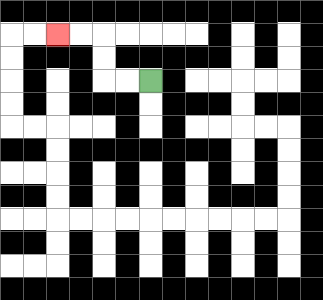{'start': '[6, 3]', 'end': '[2, 1]', 'path_directions': 'L,L,U,U,L,L', 'path_coordinates': '[[6, 3], [5, 3], [4, 3], [4, 2], [4, 1], [3, 1], [2, 1]]'}